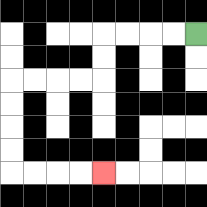{'start': '[8, 1]', 'end': '[4, 7]', 'path_directions': 'L,L,L,L,D,D,L,L,L,L,D,D,D,D,R,R,R,R', 'path_coordinates': '[[8, 1], [7, 1], [6, 1], [5, 1], [4, 1], [4, 2], [4, 3], [3, 3], [2, 3], [1, 3], [0, 3], [0, 4], [0, 5], [0, 6], [0, 7], [1, 7], [2, 7], [3, 7], [4, 7]]'}